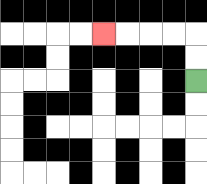{'start': '[8, 3]', 'end': '[4, 1]', 'path_directions': 'U,U,L,L,L,L', 'path_coordinates': '[[8, 3], [8, 2], [8, 1], [7, 1], [6, 1], [5, 1], [4, 1]]'}